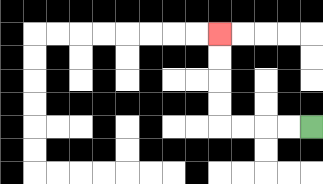{'start': '[13, 5]', 'end': '[9, 1]', 'path_directions': 'L,L,L,L,U,U,U,U', 'path_coordinates': '[[13, 5], [12, 5], [11, 5], [10, 5], [9, 5], [9, 4], [9, 3], [9, 2], [9, 1]]'}